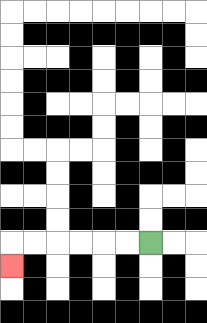{'start': '[6, 10]', 'end': '[0, 11]', 'path_directions': 'L,L,L,L,L,L,D', 'path_coordinates': '[[6, 10], [5, 10], [4, 10], [3, 10], [2, 10], [1, 10], [0, 10], [0, 11]]'}